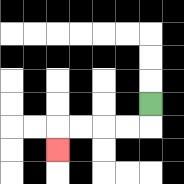{'start': '[6, 4]', 'end': '[2, 6]', 'path_directions': 'D,L,L,L,L,D', 'path_coordinates': '[[6, 4], [6, 5], [5, 5], [4, 5], [3, 5], [2, 5], [2, 6]]'}